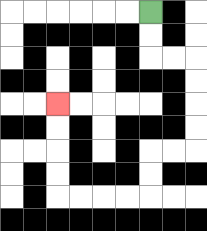{'start': '[6, 0]', 'end': '[2, 4]', 'path_directions': 'D,D,R,R,D,D,D,D,L,L,D,D,L,L,L,L,U,U,U,U', 'path_coordinates': '[[6, 0], [6, 1], [6, 2], [7, 2], [8, 2], [8, 3], [8, 4], [8, 5], [8, 6], [7, 6], [6, 6], [6, 7], [6, 8], [5, 8], [4, 8], [3, 8], [2, 8], [2, 7], [2, 6], [2, 5], [2, 4]]'}